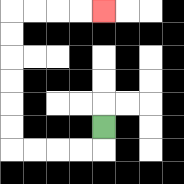{'start': '[4, 5]', 'end': '[4, 0]', 'path_directions': 'D,L,L,L,L,U,U,U,U,U,U,R,R,R,R', 'path_coordinates': '[[4, 5], [4, 6], [3, 6], [2, 6], [1, 6], [0, 6], [0, 5], [0, 4], [0, 3], [0, 2], [0, 1], [0, 0], [1, 0], [2, 0], [3, 0], [4, 0]]'}